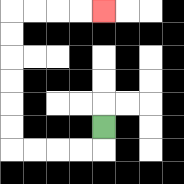{'start': '[4, 5]', 'end': '[4, 0]', 'path_directions': 'D,L,L,L,L,U,U,U,U,U,U,R,R,R,R', 'path_coordinates': '[[4, 5], [4, 6], [3, 6], [2, 6], [1, 6], [0, 6], [0, 5], [0, 4], [0, 3], [0, 2], [0, 1], [0, 0], [1, 0], [2, 0], [3, 0], [4, 0]]'}